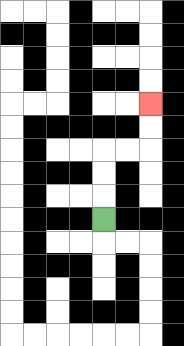{'start': '[4, 9]', 'end': '[6, 4]', 'path_directions': 'U,U,U,R,R,U,U', 'path_coordinates': '[[4, 9], [4, 8], [4, 7], [4, 6], [5, 6], [6, 6], [6, 5], [6, 4]]'}